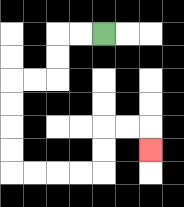{'start': '[4, 1]', 'end': '[6, 6]', 'path_directions': 'L,L,D,D,L,L,D,D,D,D,R,R,R,R,U,U,R,R,D', 'path_coordinates': '[[4, 1], [3, 1], [2, 1], [2, 2], [2, 3], [1, 3], [0, 3], [0, 4], [0, 5], [0, 6], [0, 7], [1, 7], [2, 7], [3, 7], [4, 7], [4, 6], [4, 5], [5, 5], [6, 5], [6, 6]]'}